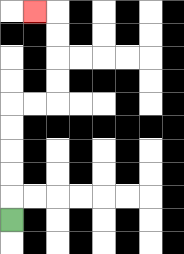{'start': '[0, 9]', 'end': '[1, 0]', 'path_directions': 'U,U,U,U,U,R,R,U,U,U,U,L', 'path_coordinates': '[[0, 9], [0, 8], [0, 7], [0, 6], [0, 5], [0, 4], [1, 4], [2, 4], [2, 3], [2, 2], [2, 1], [2, 0], [1, 0]]'}